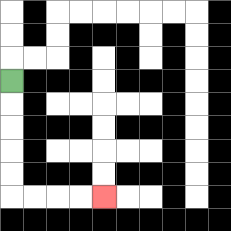{'start': '[0, 3]', 'end': '[4, 8]', 'path_directions': 'D,D,D,D,D,R,R,R,R', 'path_coordinates': '[[0, 3], [0, 4], [0, 5], [0, 6], [0, 7], [0, 8], [1, 8], [2, 8], [3, 8], [4, 8]]'}